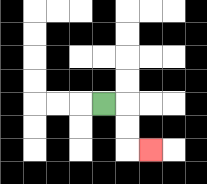{'start': '[4, 4]', 'end': '[6, 6]', 'path_directions': 'R,D,D,R', 'path_coordinates': '[[4, 4], [5, 4], [5, 5], [5, 6], [6, 6]]'}